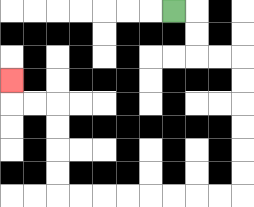{'start': '[7, 0]', 'end': '[0, 3]', 'path_directions': 'R,D,D,R,R,D,D,D,D,D,D,L,L,L,L,L,L,L,L,U,U,U,U,L,L,U', 'path_coordinates': '[[7, 0], [8, 0], [8, 1], [8, 2], [9, 2], [10, 2], [10, 3], [10, 4], [10, 5], [10, 6], [10, 7], [10, 8], [9, 8], [8, 8], [7, 8], [6, 8], [5, 8], [4, 8], [3, 8], [2, 8], [2, 7], [2, 6], [2, 5], [2, 4], [1, 4], [0, 4], [0, 3]]'}